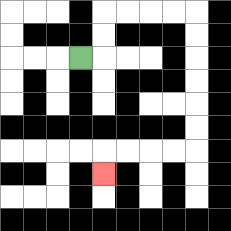{'start': '[3, 2]', 'end': '[4, 7]', 'path_directions': 'R,U,U,R,R,R,R,D,D,D,D,D,D,L,L,L,L,D', 'path_coordinates': '[[3, 2], [4, 2], [4, 1], [4, 0], [5, 0], [6, 0], [7, 0], [8, 0], [8, 1], [8, 2], [8, 3], [8, 4], [8, 5], [8, 6], [7, 6], [6, 6], [5, 6], [4, 6], [4, 7]]'}